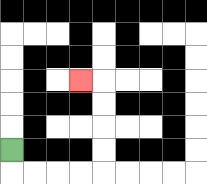{'start': '[0, 6]', 'end': '[3, 3]', 'path_directions': 'D,R,R,R,R,U,U,U,U,L', 'path_coordinates': '[[0, 6], [0, 7], [1, 7], [2, 7], [3, 7], [4, 7], [4, 6], [4, 5], [4, 4], [4, 3], [3, 3]]'}